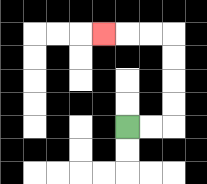{'start': '[5, 5]', 'end': '[4, 1]', 'path_directions': 'R,R,U,U,U,U,L,L,L', 'path_coordinates': '[[5, 5], [6, 5], [7, 5], [7, 4], [7, 3], [7, 2], [7, 1], [6, 1], [5, 1], [4, 1]]'}